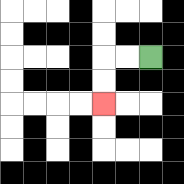{'start': '[6, 2]', 'end': '[4, 4]', 'path_directions': 'L,L,D,D', 'path_coordinates': '[[6, 2], [5, 2], [4, 2], [4, 3], [4, 4]]'}